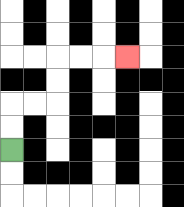{'start': '[0, 6]', 'end': '[5, 2]', 'path_directions': 'U,U,R,R,U,U,R,R,R', 'path_coordinates': '[[0, 6], [0, 5], [0, 4], [1, 4], [2, 4], [2, 3], [2, 2], [3, 2], [4, 2], [5, 2]]'}